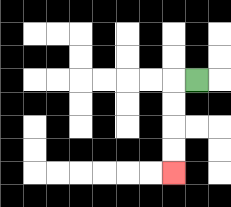{'start': '[8, 3]', 'end': '[7, 7]', 'path_directions': 'L,D,D,D,D', 'path_coordinates': '[[8, 3], [7, 3], [7, 4], [7, 5], [7, 6], [7, 7]]'}